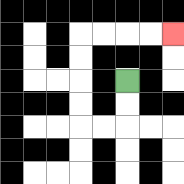{'start': '[5, 3]', 'end': '[7, 1]', 'path_directions': 'D,D,L,L,U,U,U,U,R,R,R,R', 'path_coordinates': '[[5, 3], [5, 4], [5, 5], [4, 5], [3, 5], [3, 4], [3, 3], [3, 2], [3, 1], [4, 1], [5, 1], [6, 1], [7, 1]]'}